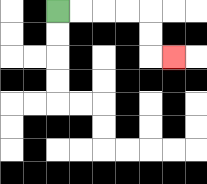{'start': '[2, 0]', 'end': '[7, 2]', 'path_directions': 'R,R,R,R,D,D,R', 'path_coordinates': '[[2, 0], [3, 0], [4, 0], [5, 0], [6, 0], [6, 1], [6, 2], [7, 2]]'}